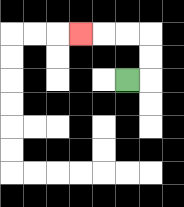{'start': '[5, 3]', 'end': '[3, 1]', 'path_directions': 'R,U,U,L,L,L', 'path_coordinates': '[[5, 3], [6, 3], [6, 2], [6, 1], [5, 1], [4, 1], [3, 1]]'}